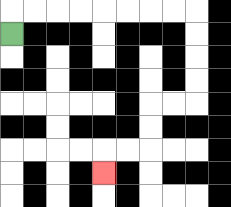{'start': '[0, 1]', 'end': '[4, 7]', 'path_directions': 'U,R,R,R,R,R,R,R,R,D,D,D,D,L,L,D,D,L,L,D', 'path_coordinates': '[[0, 1], [0, 0], [1, 0], [2, 0], [3, 0], [4, 0], [5, 0], [6, 0], [7, 0], [8, 0], [8, 1], [8, 2], [8, 3], [8, 4], [7, 4], [6, 4], [6, 5], [6, 6], [5, 6], [4, 6], [4, 7]]'}